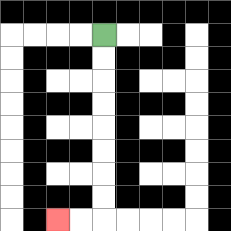{'start': '[4, 1]', 'end': '[2, 9]', 'path_directions': 'D,D,D,D,D,D,D,D,L,L', 'path_coordinates': '[[4, 1], [4, 2], [4, 3], [4, 4], [4, 5], [4, 6], [4, 7], [4, 8], [4, 9], [3, 9], [2, 9]]'}